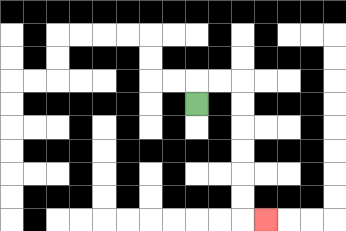{'start': '[8, 4]', 'end': '[11, 9]', 'path_directions': 'U,R,R,D,D,D,D,D,D,R', 'path_coordinates': '[[8, 4], [8, 3], [9, 3], [10, 3], [10, 4], [10, 5], [10, 6], [10, 7], [10, 8], [10, 9], [11, 9]]'}